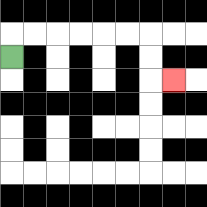{'start': '[0, 2]', 'end': '[7, 3]', 'path_directions': 'U,R,R,R,R,R,R,D,D,R', 'path_coordinates': '[[0, 2], [0, 1], [1, 1], [2, 1], [3, 1], [4, 1], [5, 1], [6, 1], [6, 2], [6, 3], [7, 3]]'}